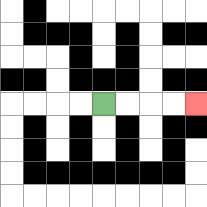{'start': '[4, 4]', 'end': '[8, 4]', 'path_directions': 'R,R,R,R', 'path_coordinates': '[[4, 4], [5, 4], [6, 4], [7, 4], [8, 4]]'}